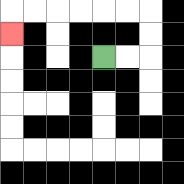{'start': '[4, 2]', 'end': '[0, 1]', 'path_directions': 'R,R,U,U,L,L,L,L,L,L,D', 'path_coordinates': '[[4, 2], [5, 2], [6, 2], [6, 1], [6, 0], [5, 0], [4, 0], [3, 0], [2, 0], [1, 0], [0, 0], [0, 1]]'}